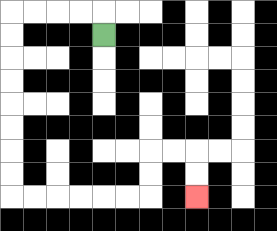{'start': '[4, 1]', 'end': '[8, 8]', 'path_directions': 'U,L,L,L,L,D,D,D,D,D,D,D,D,R,R,R,R,R,R,U,U,R,R,D,D', 'path_coordinates': '[[4, 1], [4, 0], [3, 0], [2, 0], [1, 0], [0, 0], [0, 1], [0, 2], [0, 3], [0, 4], [0, 5], [0, 6], [0, 7], [0, 8], [1, 8], [2, 8], [3, 8], [4, 8], [5, 8], [6, 8], [6, 7], [6, 6], [7, 6], [8, 6], [8, 7], [8, 8]]'}